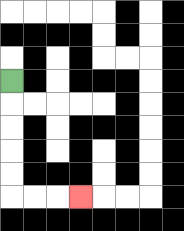{'start': '[0, 3]', 'end': '[3, 8]', 'path_directions': 'D,D,D,D,D,R,R,R', 'path_coordinates': '[[0, 3], [0, 4], [0, 5], [0, 6], [0, 7], [0, 8], [1, 8], [2, 8], [3, 8]]'}